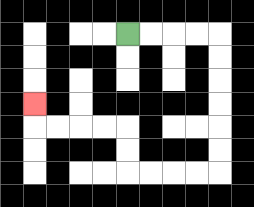{'start': '[5, 1]', 'end': '[1, 4]', 'path_directions': 'R,R,R,R,D,D,D,D,D,D,L,L,L,L,U,U,L,L,L,L,U', 'path_coordinates': '[[5, 1], [6, 1], [7, 1], [8, 1], [9, 1], [9, 2], [9, 3], [9, 4], [9, 5], [9, 6], [9, 7], [8, 7], [7, 7], [6, 7], [5, 7], [5, 6], [5, 5], [4, 5], [3, 5], [2, 5], [1, 5], [1, 4]]'}